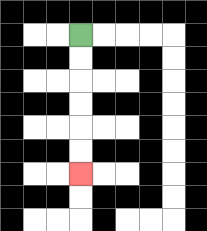{'start': '[3, 1]', 'end': '[3, 7]', 'path_directions': 'D,D,D,D,D,D', 'path_coordinates': '[[3, 1], [3, 2], [3, 3], [3, 4], [3, 5], [3, 6], [3, 7]]'}